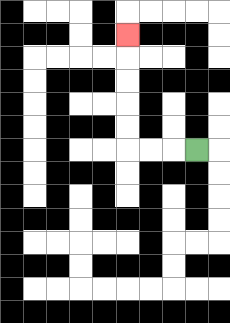{'start': '[8, 6]', 'end': '[5, 1]', 'path_directions': 'L,L,L,U,U,U,U,U', 'path_coordinates': '[[8, 6], [7, 6], [6, 6], [5, 6], [5, 5], [5, 4], [5, 3], [5, 2], [5, 1]]'}